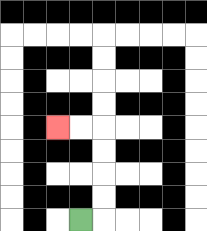{'start': '[3, 9]', 'end': '[2, 5]', 'path_directions': 'R,U,U,U,U,L,L', 'path_coordinates': '[[3, 9], [4, 9], [4, 8], [4, 7], [4, 6], [4, 5], [3, 5], [2, 5]]'}